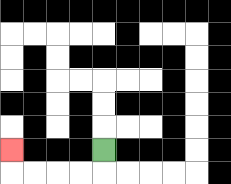{'start': '[4, 6]', 'end': '[0, 6]', 'path_directions': 'D,L,L,L,L,U', 'path_coordinates': '[[4, 6], [4, 7], [3, 7], [2, 7], [1, 7], [0, 7], [0, 6]]'}